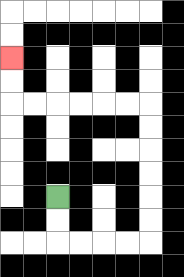{'start': '[2, 8]', 'end': '[0, 2]', 'path_directions': 'D,D,R,R,R,R,U,U,U,U,U,U,L,L,L,L,L,L,U,U', 'path_coordinates': '[[2, 8], [2, 9], [2, 10], [3, 10], [4, 10], [5, 10], [6, 10], [6, 9], [6, 8], [6, 7], [6, 6], [6, 5], [6, 4], [5, 4], [4, 4], [3, 4], [2, 4], [1, 4], [0, 4], [0, 3], [0, 2]]'}